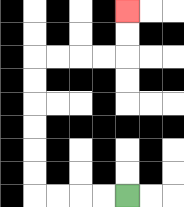{'start': '[5, 8]', 'end': '[5, 0]', 'path_directions': 'L,L,L,L,U,U,U,U,U,U,R,R,R,R,U,U', 'path_coordinates': '[[5, 8], [4, 8], [3, 8], [2, 8], [1, 8], [1, 7], [1, 6], [1, 5], [1, 4], [1, 3], [1, 2], [2, 2], [3, 2], [4, 2], [5, 2], [5, 1], [5, 0]]'}